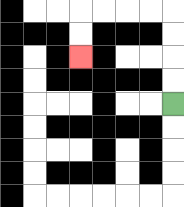{'start': '[7, 4]', 'end': '[3, 2]', 'path_directions': 'U,U,U,U,L,L,L,L,D,D', 'path_coordinates': '[[7, 4], [7, 3], [7, 2], [7, 1], [7, 0], [6, 0], [5, 0], [4, 0], [3, 0], [3, 1], [3, 2]]'}